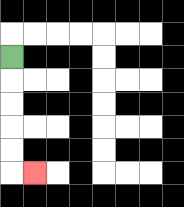{'start': '[0, 2]', 'end': '[1, 7]', 'path_directions': 'D,D,D,D,D,R', 'path_coordinates': '[[0, 2], [0, 3], [0, 4], [0, 5], [0, 6], [0, 7], [1, 7]]'}